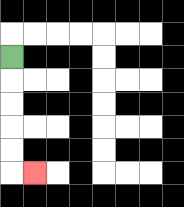{'start': '[0, 2]', 'end': '[1, 7]', 'path_directions': 'D,D,D,D,D,R', 'path_coordinates': '[[0, 2], [0, 3], [0, 4], [0, 5], [0, 6], [0, 7], [1, 7]]'}